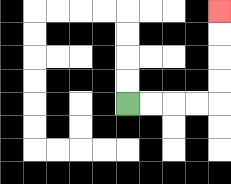{'start': '[5, 4]', 'end': '[9, 0]', 'path_directions': 'R,R,R,R,U,U,U,U', 'path_coordinates': '[[5, 4], [6, 4], [7, 4], [8, 4], [9, 4], [9, 3], [9, 2], [9, 1], [9, 0]]'}